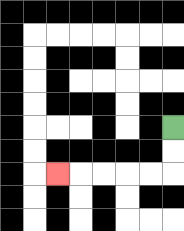{'start': '[7, 5]', 'end': '[2, 7]', 'path_directions': 'D,D,L,L,L,L,L', 'path_coordinates': '[[7, 5], [7, 6], [7, 7], [6, 7], [5, 7], [4, 7], [3, 7], [2, 7]]'}